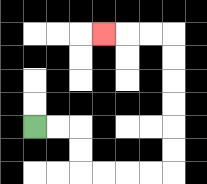{'start': '[1, 5]', 'end': '[4, 1]', 'path_directions': 'R,R,D,D,R,R,R,R,U,U,U,U,U,U,L,L,L', 'path_coordinates': '[[1, 5], [2, 5], [3, 5], [3, 6], [3, 7], [4, 7], [5, 7], [6, 7], [7, 7], [7, 6], [7, 5], [7, 4], [7, 3], [7, 2], [7, 1], [6, 1], [5, 1], [4, 1]]'}